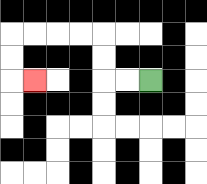{'start': '[6, 3]', 'end': '[1, 3]', 'path_directions': 'L,L,U,U,L,L,L,L,D,D,R', 'path_coordinates': '[[6, 3], [5, 3], [4, 3], [4, 2], [4, 1], [3, 1], [2, 1], [1, 1], [0, 1], [0, 2], [0, 3], [1, 3]]'}